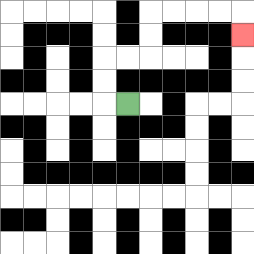{'start': '[5, 4]', 'end': '[10, 1]', 'path_directions': 'L,U,U,R,R,U,U,R,R,R,R,D', 'path_coordinates': '[[5, 4], [4, 4], [4, 3], [4, 2], [5, 2], [6, 2], [6, 1], [6, 0], [7, 0], [8, 0], [9, 0], [10, 0], [10, 1]]'}